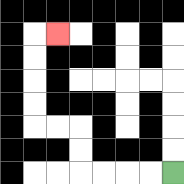{'start': '[7, 7]', 'end': '[2, 1]', 'path_directions': 'L,L,L,L,U,U,L,L,U,U,U,U,R', 'path_coordinates': '[[7, 7], [6, 7], [5, 7], [4, 7], [3, 7], [3, 6], [3, 5], [2, 5], [1, 5], [1, 4], [1, 3], [1, 2], [1, 1], [2, 1]]'}